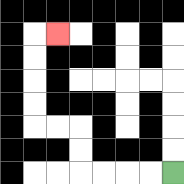{'start': '[7, 7]', 'end': '[2, 1]', 'path_directions': 'L,L,L,L,U,U,L,L,U,U,U,U,R', 'path_coordinates': '[[7, 7], [6, 7], [5, 7], [4, 7], [3, 7], [3, 6], [3, 5], [2, 5], [1, 5], [1, 4], [1, 3], [1, 2], [1, 1], [2, 1]]'}